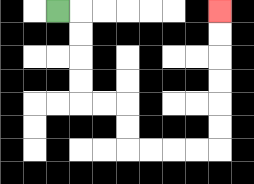{'start': '[2, 0]', 'end': '[9, 0]', 'path_directions': 'R,D,D,D,D,R,R,D,D,R,R,R,R,U,U,U,U,U,U', 'path_coordinates': '[[2, 0], [3, 0], [3, 1], [3, 2], [3, 3], [3, 4], [4, 4], [5, 4], [5, 5], [5, 6], [6, 6], [7, 6], [8, 6], [9, 6], [9, 5], [9, 4], [9, 3], [9, 2], [9, 1], [9, 0]]'}